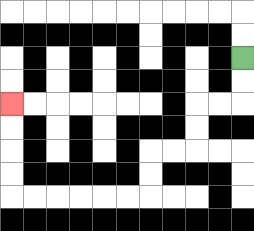{'start': '[10, 2]', 'end': '[0, 4]', 'path_directions': 'D,D,L,L,D,D,L,L,D,D,L,L,L,L,L,L,U,U,U,U', 'path_coordinates': '[[10, 2], [10, 3], [10, 4], [9, 4], [8, 4], [8, 5], [8, 6], [7, 6], [6, 6], [6, 7], [6, 8], [5, 8], [4, 8], [3, 8], [2, 8], [1, 8], [0, 8], [0, 7], [0, 6], [0, 5], [0, 4]]'}